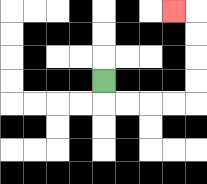{'start': '[4, 3]', 'end': '[7, 0]', 'path_directions': 'D,R,R,R,R,U,U,U,U,L', 'path_coordinates': '[[4, 3], [4, 4], [5, 4], [6, 4], [7, 4], [8, 4], [8, 3], [8, 2], [8, 1], [8, 0], [7, 0]]'}